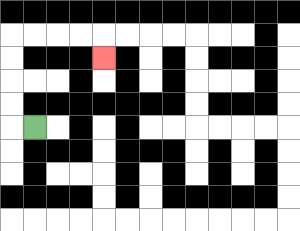{'start': '[1, 5]', 'end': '[4, 2]', 'path_directions': 'L,U,U,U,U,R,R,R,R,D', 'path_coordinates': '[[1, 5], [0, 5], [0, 4], [0, 3], [0, 2], [0, 1], [1, 1], [2, 1], [3, 1], [4, 1], [4, 2]]'}